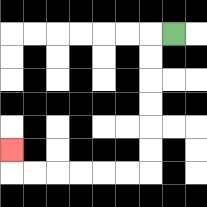{'start': '[7, 1]', 'end': '[0, 6]', 'path_directions': 'L,D,D,D,D,D,D,L,L,L,L,L,L,U', 'path_coordinates': '[[7, 1], [6, 1], [6, 2], [6, 3], [6, 4], [6, 5], [6, 6], [6, 7], [5, 7], [4, 7], [3, 7], [2, 7], [1, 7], [0, 7], [0, 6]]'}